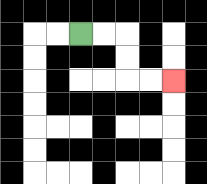{'start': '[3, 1]', 'end': '[7, 3]', 'path_directions': 'R,R,D,D,R,R', 'path_coordinates': '[[3, 1], [4, 1], [5, 1], [5, 2], [5, 3], [6, 3], [7, 3]]'}